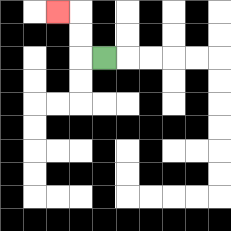{'start': '[4, 2]', 'end': '[2, 0]', 'path_directions': 'L,U,U,L', 'path_coordinates': '[[4, 2], [3, 2], [3, 1], [3, 0], [2, 0]]'}